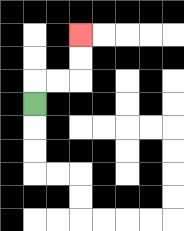{'start': '[1, 4]', 'end': '[3, 1]', 'path_directions': 'U,R,R,U,U', 'path_coordinates': '[[1, 4], [1, 3], [2, 3], [3, 3], [3, 2], [3, 1]]'}